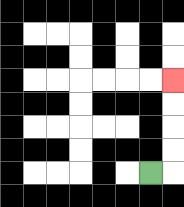{'start': '[6, 7]', 'end': '[7, 3]', 'path_directions': 'R,U,U,U,U', 'path_coordinates': '[[6, 7], [7, 7], [7, 6], [7, 5], [7, 4], [7, 3]]'}